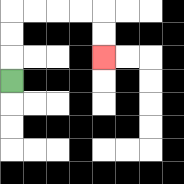{'start': '[0, 3]', 'end': '[4, 2]', 'path_directions': 'U,U,U,R,R,R,R,D,D', 'path_coordinates': '[[0, 3], [0, 2], [0, 1], [0, 0], [1, 0], [2, 0], [3, 0], [4, 0], [4, 1], [4, 2]]'}